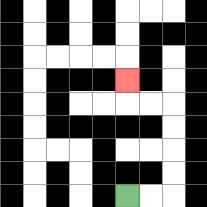{'start': '[5, 8]', 'end': '[5, 3]', 'path_directions': 'R,R,U,U,U,U,L,L,U', 'path_coordinates': '[[5, 8], [6, 8], [7, 8], [7, 7], [7, 6], [7, 5], [7, 4], [6, 4], [5, 4], [5, 3]]'}